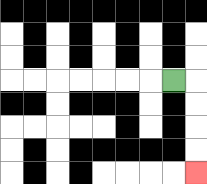{'start': '[7, 3]', 'end': '[8, 7]', 'path_directions': 'R,D,D,D,D', 'path_coordinates': '[[7, 3], [8, 3], [8, 4], [8, 5], [8, 6], [8, 7]]'}